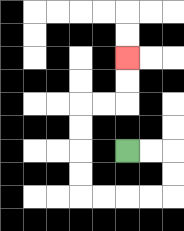{'start': '[5, 6]', 'end': '[5, 2]', 'path_directions': 'R,R,D,D,L,L,L,L,U,U,U,U,R,R,U,U', 'path_coordinates': '[[5, 6], [6, 6], [7, 6], [7, 7], [7, 8], [6, 8], [5, 8], [4, 8], [3, 8], [3, 7], [3, 6], [3, 5], [3, 4], [4, 4], [5, 4], [5, 3], [5, 2]]'}